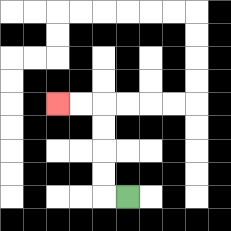{'start': '[5, 8]', 'end': '[2, 4]', 'path_directions': 'L,U,U,U,U,L,L', 'path_coordinates': '[[5, 8], [4, 8], [4, 7], [4, 6], [4, 5], [4, 4], [3, 4], [2, 4]]'}